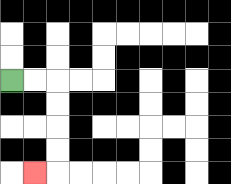{'start': '[0, 3]', 'end': '[1, 7]', 'path_directions': 'R,R,D,D,D,D,L', 'path_coordinates': '[[0, 3], [1, 3], [2, 3], [2, 4], [2, 5], [2, 6], [2, 7], [1, 7]]'}